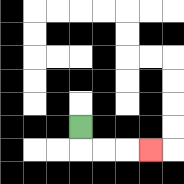{'start': '[3, 5]', 'end': '[6, 6]', 'path_directions': 'D,R,R,R', 'path_coordinates': '[[3, 5], [3, 6], [4, 6], [5, 6], [6, 6]]'}